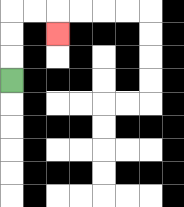{'start': '[0, 3]', 'end': '[2, 1]', 'path_directions': 'U,U,U,R,R,D', 'path_coordinates': '[[0, 3], [0, 2], [0, 1], [0, 0], [1, 0], [2, 0], [2, 1]]'}